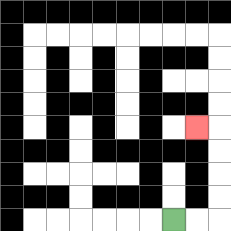{'start': '[7, 9]', 'end': '[8, 5]', 'path_directions': 'R,R,U,U,U,U,L', 'path_coordinates': '[[7, 9], [8, 9], [9, 9], [9, 8], [9, 7], [9, 6], [9, 5], [8, 5]]'}